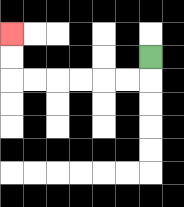{'start': '[6, 2]', 'end': '[0, 1]', 'path_directions': 'D,L,L,L,L,L,L,U,U', 'path_coordinates': '[[6, 2], [6, 3], [5, 3], [4, 3], [3, 3], [2, 3], [1, 3], [0, 3], [0, 2], [0, 1]]'}